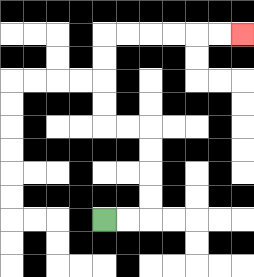{'start': '[4, 9]', 'end': '[10, 1]', 'path_directions': 'R,R,U,U,U,U,L,L,U,U,U,U,R,R,R,R,R,R', 'path_coordinates': '[[4, 9], [5, 9], [6, 9], [6, 8], [6, 7], [6, 6], [6, 5], [5, 5], [4, 5], [4, 4], [4, 3], [4, 2], [4, 1], [5, 1], [6, 1], [7, 1], [8, 1], [9, 1], [10, 1]]'}